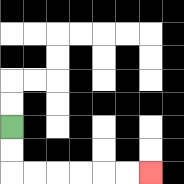{'start': '[0, 5]', 'end': '[6, 7]', 'path_directions': 'D,D,R,R,R,R,R,R', 'path_coordinates': '[[0, 5], [0, 6], [0, 7], [1, 7], [2, 7], [3, 7], [4, 7], [5, 7], [6, 7]]'}